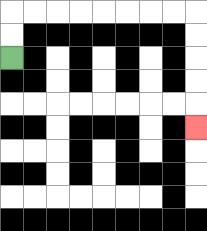{'start': '[0, 2]', 'end': '[8, 5]', 'path_directions': 'U,U,R,R,R,R,R,R,R,R,D,D,D,D,D', 'path_coordinates': '[[0, 2], [0, 1], [0, 0], [1, 0], [2, 0], [3, 0], [4, 0], [5, 0], [6, 0], [7, 0], [8, 0], [8, 1], [8, 2], [8, 3], [8, 4], [8, 5]]'}